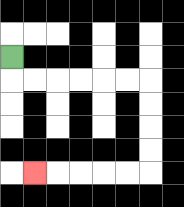{'start': '[0, 2]', 'end': '[1, 7]', 'path_directions': 'D,R,R,R,R,R,R,D,D,D,D,L,L,L,L,L', 'path_coordinates': '[[0, 2], [0, 3], [1, 3], [2, 3], [3, 3], [4, 3], [5, 3], [6, 3], [6, 4], [6, 5], [6, 6], [6, 7], [5, 7], [4, 7], [3, 7], [2, 7], [1, 7]]'}